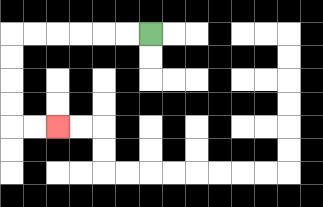{'start': '[6, 1]', 'end': '[2, 5]', 'path_directions': 'L,L,L,L,L,L,D,D,D,D,R,R', 'path_coordinates': '[[6, 1], [5, 1], [4, 1], [3, 1], [2, 1], [1, 1], [0, 1], [0, 2], [0, 3], [0, 4], [0, 5], [1, 5], [2, 5]]'}